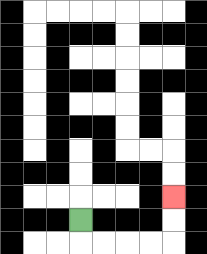{'start': '[3, 9]', 'end': '[7, 8]', 'path_directions': 'D,R,R,R,R,U,U', 'path_coordinates': '[[3, 9], [3, 10], [4, 10], [5, 10], [6, 10], [7, 10], [7, 9], [7, 8]]'}